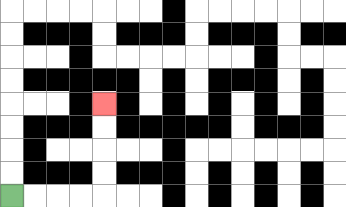{'start': '[0, 8]', 'end': '[4, 4]', 'path_directions': 'R,R,R,R,U,U,U,U', 'path_coordinates': '[[0, 8], [1, 8], [2, 8], [3, 8], [4, 8], [4, 7], [4, 6], [4, 5], [4, 4]]'}